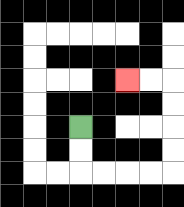{'start': '[3, 5]', 'end': '[5, 3]', 'path_directions': 'D,D,R,R,R,R,U,U,U,U,L,L', 'path_coordinates': '[[3, 5], [3, 6], [3, 7], [4, 7], [5, 7], [6, 7], [7, 7], [7, 6], [7, 5], [7, 4], [7, 3], [6, 3], [5, 3]]'}